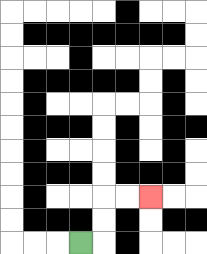{'start': '[3, 10]', 'end': '[6, 8]', 'path_directions': 'R,U,U,R,R', 'path_coordinates': '[[3, 10], [4, 10], [4, 9], [4, 8], [5, 8], [6, 8]]'}